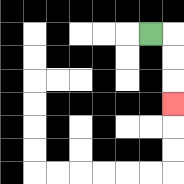{'start': '[6, 1]', 'end': '[7, 4]', 'path_directions': 'R,D,D,D', 'path_coordinates': '[[6, 1], [7, 1], [7, 2], [7, 3], [7, 4]]'}